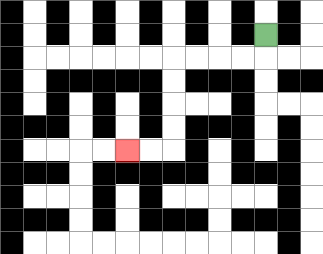{'start': '[11, 1]', 'end': '[5, 6]', 'path_directions': 'D,L,L,L,L,D,D,D,D,L,L', 'path_coordinates': '[[11, 1], [11, 2], [10, 2], [9, 2], [8, 2], [7, 2], [7, 3], [7, 4], [7, 5], [7, 6], [6, 6], [5, 6]]'}